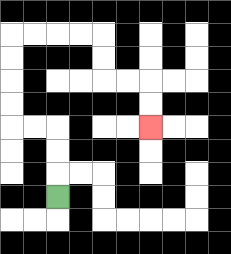{'start': '[2, 8]', 'end': '[6, 5]', 'path_directions': 'U,U,U,L,L,U,U,U,U,R,R,R,R,D,D,R,R,D,D', 'path_coordinates': '[[2, 8], [2, 7], [2, 6], [2, 5], [1, 5], [0, 5], [0, 4], [0, 3], [0, 2], [0, 1], [1, 1], [2, 1], [3, 1], [4, 1], [4, 2], [4, 3], [5, 3], [6, 3], [6, 4], [6, 5]]'}